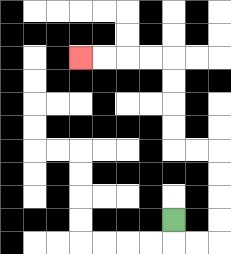{'start': '[7, 9]', 'end': '[3, 2]', 'path_directions': 'D,R,R,U,U,U,U,L,L,U,U,U,U,L,L,L,L', 'path_coordinates': '[[7, 9], [7, 10], [8, 10], [9, 10], [9, 9], [9, 8], [9, 7], [9, 6], [8, 6], [7, 6], [7, 5], [7, 4], [7, 3], [7, 2], [6, 2], [5, 2], [4, 2], [3, 2]]'}